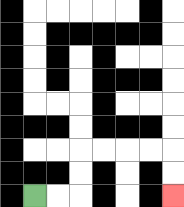{'start': '[1, 8]', 'end': '[7, 8]', 'path_directions': 'R,R,U,U,R,R,R,R,D,D', 'path_coordinates': '[[1, 8], [2, 8], [3, 8], [3, 7], [3, 6], [4, 6], [5, 6], [6, 6], [7, 6], [7, 7], [7, 8]]'}